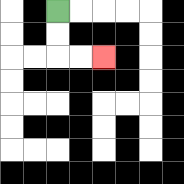{'start': '[2, 0]', 'end': '[4, 2]', 'path_directions': 'D,D,R,R', 'path_coordinates': '[[2, 0], [2, 1], [2, 2], [3, 2], [4, 2]]'}